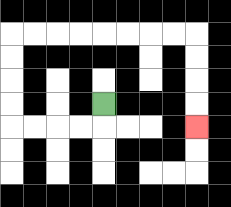{'start': '[4, 4]', 'end': '[8, 5]', 'path_directions': 'D,L,L,L,L,U,U,U,U,R,R,R,R,R,R,R,R,D,D,D,D', 'path_coordinates': '[[4, 4], [4, 5], [3, 5], [2, 5], [1, 5], [0, 5], [0, 4], [0, 3], [0, 2], [0, 1], [1, 1], [2, 1], [3, 1], [4, 1], [5, 1], [6, 1], [7, 1], [8, 1], [8, 2], [8, 3], [8, 4], [8, 5]]'}